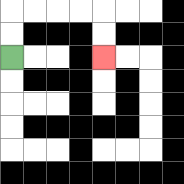{'start': '[0, 2]', 'end': '[4, 2]', 'path_directions': 'U,U,R,R,R,R,D,D', 'path_coordinates': '[[0, 2], [0, 1], [0, 0], [1, 0], [2, 0], [3, 0], [4, 0], [4, 1], [4, 2]]'}